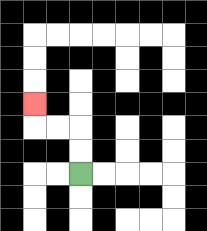{'start': '[3, 7]', 'end': '[1, 4]', 'path_directions': 'U,U,L,L,U', 'path_coordinates': '[[3, 7], [3, 6], [3, 5], [2, 5], [1, 5], [1, 4]]'}